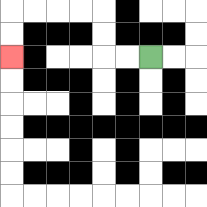{'start': '[6, 2]', 'end': '[0, 2]', 'path_directions': 'L,L,U,U,L,L,L,L,D,D', 'path_coordinates': '[[6, 2], [5, 2], [4, 2], [4, 1], [4, 0], [3, 0], [2, 0], [1, 0], [0, 0], [0, 1], [0, 2]]'}